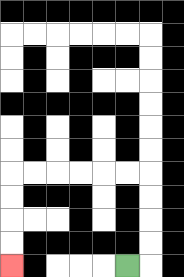{'start': '[5, 11]', 'end': '[0, 11]', 'path_directions': 'R,U,U,U,U,L,L,L,L,L,L,D,D,D,D', 'path_coordinates': '[[5, 11], [6, 11], [6, 10], [6, 9], [6, 8], [6, 7], [5, 7], [4, 7], [3, 7], [2, 7], [1, 7], [0, 7], [0, 8], [0, 9], [0, 10], [0, 11]]'}